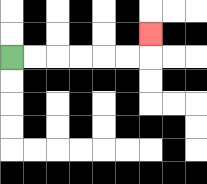{'start': '[0, 2]', 'end': '[6, 1]', 'path_directions': 'R,R,R,R,R,R,U', 'path_coordinates': '[[0, 2], [1, 2], [2, 2], [3, 2], [4, 2], [5, 2], [6, 2], [6, 1]]'}